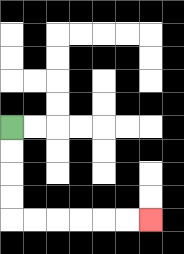{'start': '[0, 5]', 'end': '[6, 9]', 'path_directions': 'D,D,D,D,R,R,R,R,R,R', 'path_coordinates': '[[0, 5], [0, 6], [0, 7], [0, 8], [0, 9], [1, 9], [2, 9], [3, 9], [4, 9], [5, 9], [6, 9]]'}